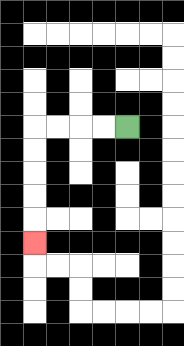{'start': '[5, 5]', 'end': '[1, 10]', 'path_directions': 'L,L,L,L,D,D,D,D,D', 'path_coordinates': '[[5, 5], [4, 5], [3, 5], [2, 5], [1, 5], [1, 6], [1, 7], [1, 8], [1, 9], [1, 10]]'}